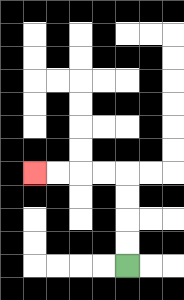{'start': '[5, 11]', 'end': '[1, 7]', 'path_directions': 'U,U,U,U,L,L,L,L', 'path_coordinates': '[[5, 11], [5, 10], [5, 9], [5, 8], [5, 7], [4, 7], [3, 7], [2, 7], [1, 7]]'}